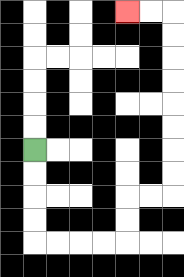{'start': '[1, 6]', 'end': '[5, 0]', 'path_directions': 'D,D,D,D,R,R,R,R,U,U,R,R,U,U,U,U,U,U,U,U,L,L', 'path_coordinates': '[[1, 6], [1, 7], [1, 8], [1, 9], [1, 10], [2, 10], [3, 10], [4, 10], [5, 10], [5, 9], [5, 8], [6, 8], [7, 8], [7, 7], [7, 6], [7, 5], [7, 4], [7, 3], [7, 2], [7, 1], [7, 0], [6, 0], [5, 0]]'}